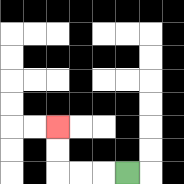{'start': '[5, 7]', 'end': '[2, 5]', 'path_directions': 'L,L,L,U,U', 'path_coordinates': '[[5, 7], [4, 7], [3, 7], [2, 7], [2, 6], [2, 5]]'}